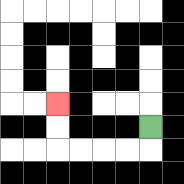{'start': '[6, 5]', 'end': '[2, 4]', 'path_directions': 'D,L,L,L,L,U,U', 'path_coordinates': '[[6, 5], [6, 6], [5, 6], [4, 6], [3, 6], [2, 6], [2, 5], [2, 4]]'}